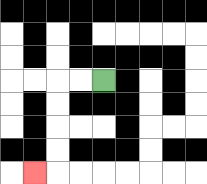{'start': '[4, 3]', 'end': '[1, 7]', 'path_directions': 'L,L,D,D,D,D,L', 'path_coordinates': '[[4, 3], [3, 3], [2, 3], [2, 4], [2, 5], [2, 6], [2, 7], [1, 7]]'}